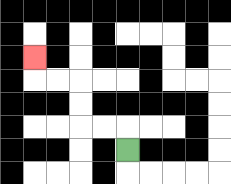{'start': '[5, 6]', 'end': '[1, 2]', 'path_directions': 'U,L,L,U,U,L,L,U', 'path_coordinates': '[[5, 6], [5, 5], [4, 5], [3, 5], [3, 4], [3, 3], [2, 3], [1, 3], [1, 2]]'}